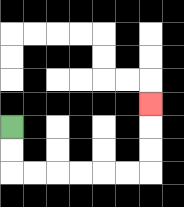{'start': '[0, 5]', 'end': '[6, 4]', 'path_directions': 'D,D,R,R,R,R,R,R,U,U,U', 'path_coordinates': '[[0, 5], [0, 6], [0, 7], [1, 7], [2, 7], [3, 7], [4, 7], [5, 7], [6, 7], [6, 6], [6, 5], [6, 4]]'}